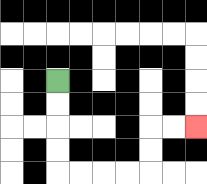{'start': '[2, 3]', 'end': '[8, 5]', 'path_directions': 'D,D,D,D,R,R,R,R,U,U,R,R', 'path_coordinates': '[[2, 3], [2, 4], [2, 5], [2, 6], [2, 7], [3, 7], [4, 7], [5, 7], [6, 7], [6, 6], [6, 5], [7, 5], [8, 5]]'}